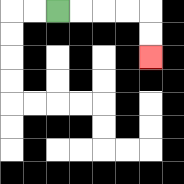{'start': '[2, 0]', 'end': '[6, 2]', 'path_directions': 'R,R,R,R,D,D', 'path_coordinates': '[[2, 0], [3, 0], [4, 0], [5, 0], [6, 0], [6, 1], [6, 2]]'}